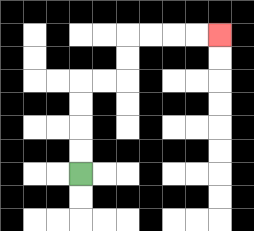{'start': '[3, 7]', 'end': '[9, 1]', 'path_directions': 'U,U,U,U,R,R,U,U,R,R,R,R', 'path_coordinates': '[[3, 7], [3, 6], [3, 5], [3, 4], [3, 3], [4, 3], [5, 3], [5, 2], [5, 1], [6, 1], [7, 1], [8, 1], [9, 1]]'}